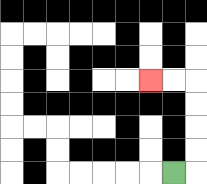{'start': '[7, 7]', 'end': '[6, 3]', 'path_directions': 'R,U,U,U,U,L,L', 'path_coordinates': '[[7, 7], [8, 7], [8, 6], [8, 5], [8, 4], [8, 3], [7, 3], [6, 3]]'}